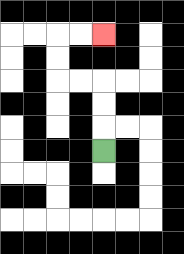{'start': '[4, 6]', 'end': '[4, 1]', 'path_directions': 'U,U,U,L,L,U,U,R,R', 'path_coordinates': '[[4, 6], [4, 5], [4, 4], [4, 3], [3, 3], [2, 3], [2, 2], [2, 1], [3, 1], [4, 1]]'}